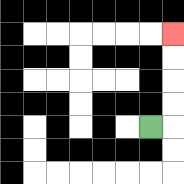{'start': '[6, 5]', 'end': '[7, 1]', 'path_directions': 'R,U,U,U,U', 'path_coordinates': '[[6, 5], [7, 5], [7, 4], [7, 3], [7, 2], [7, 1]]'}